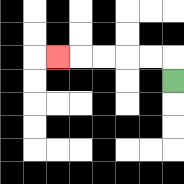{'start': '[7, 3]', 'end': '[2, 2]', 'path_directions': 'U,L,L,L,L,L', 'path_coordinates': '[[7, 3], [7, 2], [6, 2], [5, 2], [4, 2], [3, 2], [2, 2]]'}